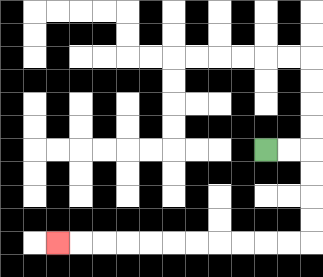{'start': '[11, 6]', 'end': '[2, 10]', 'path_directions': 'R,R,D,D,D,D,L,L,L,L,L,L,L,L,L,L,L', 'path_coordinates': '[[11, 6], [12, 6], [13, 6], [13, 7], [13, 8], [13, 9], [13, 10], [12, 10], [11, 10], [10, 10], [9, 10], [8, 10], [7, 10], [6, 10], [5, 10], [4, 10], [3, 10], [2, 10]]'}